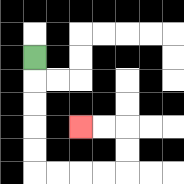{'start': '[1, 2]', 'end': '[3, 5]', 'path_directions': 'D,D,D,D,D,R,R,R,R,U,U,L,L', 'path_coordinates': '[[1, 2], [1, 3], [1, 4], [1, 5], [1, 6], [1, 7], [2, 7], [3, 7], [4, 7], [5, 7], [5, 6], [5, 5], [4, 5], [3, 5]]'}